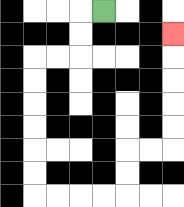{'start': '[4, 0]', 'end': '[7, 1]', 'path_directions': 'L,D,D,L,L,D,D,D,D,D,D,R,R,R,R,U,U,R,R,U,U,U,U,U', 'path_coordinates': '[[4, 0], [3, 0], [3, 1], [3, 2], [2, 2], [1, 2], [1, 3], [1, 4], [1, 5], [1, 6], [1, 7], [1, 8], [2, 8], [3, 8], [4, 8], [5, 8], [5, 7], [5, 6], [6, 6], [7, 6], [7, 5], [7, 4], [7, 3], [7, 2], [7, 1]]'}